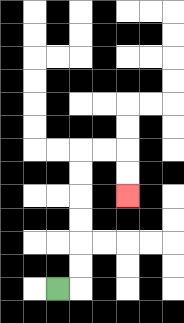{'start': '[2, 12]', 'end': '[5, 8]', 'path_directions': 'R,U,U,U,U,U,U,R,R,D,D', 'path_coordinates': '[[2, 12], [3, 12], [3, 11], [3, 10], [3, 9], [3, 8], [3, 7], [3, 6], [4, 6], [5, 6], [5, 7], [5, 8]]'}